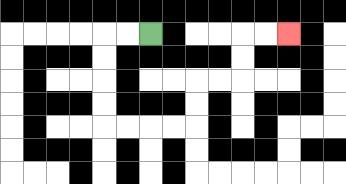{'start': '[6, 1]', 'end': '[12, 1]', 'path_directions': 'L,L,D,D,D,D,R,R,R,R,U,U,R,R,U,U,R,R', 'path_coordinates': '[[6, 1], [5, 1], [4, 1], [4, 2], [4, 3], [4, 4], [4, 5], [5, 5], [6, 5], [7, 5], [8, 5], [8, 4], [8, 3], [9, 3], [10, 3], [10, 2], [10, 1], [11, 1], [12, 1]]'}